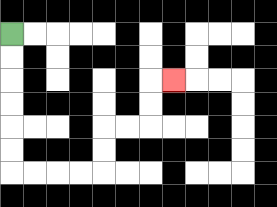{'start': '[0, 1]', 'end': '[7, 3]', 'path_directions': 'D,D,D,D,D,D,R,R,R,R,U,U,R,R,U,U,R', 'path_coordinates': '[[0, 1], [0, 2], [0, 3], [0, 4], [0, 5], [0, 6], [0, 7], [1, 7], [2, 7], [3, 7], [4, 7], [4, 6], [4, 5], [5, 5], [6, 5], [6, 4], [6, 3], [7, 3]]'}